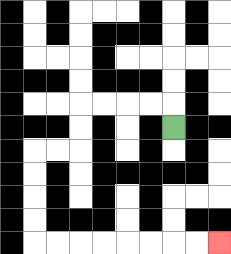{'start': '[7, 5]', 'end': '[9, 10]', 'path_directions': 'U,L,L,L,L,D,D,L,L,D,D,D,D,R,R,R,R,R,R,R,R', 'path_coordinates': '[[7, 5], [7, 4], [6, 4], [5, 4], [4, 4], [3, 4], [3, 5], [3, 6], [2, 6], [1, 6], [1, 7], [1, 8], [1, 9], [1, 10], [2, 10], [3, 10], [4, 10], [5, 10], [6, 10], [7, 10], [8, 10], [9, 10]]'}